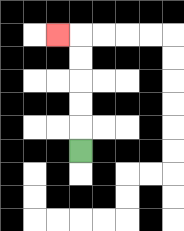{'start': '[3, 6]', 'end': '[2, 1]', 'path_directions': 'U,U,U,U,U,L', 'path_coordinates': '[[3, 6], [3, 5], [3, 4], [3, 3], [3, 2], [3, 1], [2, 1]]'}